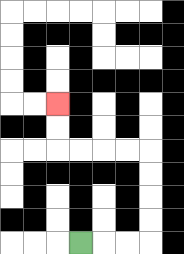{'start': '[3, 10]', 'end': '[2, 4]', 'path_directions': 'R,R,R,U,U,U,U,L,L,L,L,U,U', 'path_coordinates': '[[3, 10], [4, 10], [5, 10], [6, 10], [6, 9], [6, 8], [6, 7], [6, 6], [5, 6], [4, 6], [3, 6], [2, 6], [2, 5], [2, 4]]'}